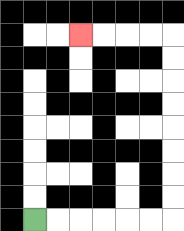{'start': '[1, 9]', 'end': '[3, 1]', 'path_directions': 'R,R,R,R,R,R,U,U,U,U,U,U,U,U,L,L,L,L', 'path_coordinates': '[[1, 9], [2, 9], [3, 9], [4, 9], [5, 9], [6, 9], [7, 9], [7, 8], [7, 7], [7, 6], [7, 5], [7, 4], [7, 3], [7, 2], [7, 1], [6, 1], [5, 1], [4, 1], [3, 1]]'}